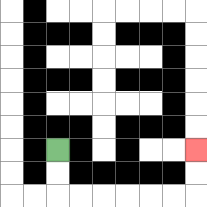{'start': '[2, 6]', 'end': '[8, 6]', 'path_directions': 'D,D,R,R,R,R,R,R,U,U', 'path_coordinates': '[[2, 6], [2, 7], [2, 8], [3, 8], [4, 8], [5, 8], [6, 8], [7, 8], [8, 8], [8, 7], [8, 6]]'}